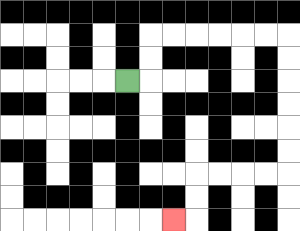{'start': '[5, 3]', 'end': '[7, 9]', 'path_directions': 'R,U,U,R,R,R,R,R,R,D,D,D,D,D,D,L,L,L,L,D,D,L', 'path_coordinates': '[[5, 3], [6, 3], [6, 2], [6, 1], [7, 1], [8, 1], [9, 1], [10, 1], [11, 1], [12, 1], [12, 2], [12, 3], [12, 4], [12, 5], [12, 6], [12, 7], [11, 7], [10, 7], [9, 7], [8, 7], [8, 8], [8, 9], [7, 9]]'}